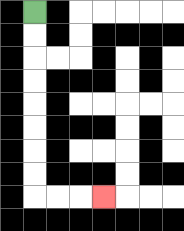{'start': '[1, 0]', 'end': '[4, 8]', 'path_directions': 'D,D,D,D,D,D,D,D,R,R,R', 'path_coordinates': '[[1, 0], [1, 1], [1, 2], [1, 3], [1, 4], [1, 5], [1, 6], [1, 7], [1, 8], [2, 8], [3, 8], [4, 8]]'}